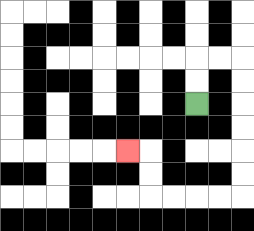{'start': '[8, 4]', 'end': '[5, 6]', 'path_directions': 'U,U,R,R,D,D,D,D,D,D,L,L,L,L,U,U,L', 'path_coordinates': '[[8, 4], [8, 3], [8, 2], [9, 2], [10, 2], [10, 3], [10, 4], [10, 5], [10, 6], [10, 7], [10, 8], [9, 8], [8, 8], [7, 8], [6, 8], [6, 7], [6, 6], [5, 6]]'}